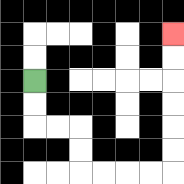{'start': '[1, 3]', 'end': '[7, 1]', 'path_directions': 'D,D,R,R,D,D,R,R,R,R,U,U,U,U,U,U', 'path_coordinates': '[[1, 3], [1, 4], [1, 5], [2, 5], [3, 5], [3, 6], [3, 7], [4, 7], [5, 7], [6, 7], [7, 7], [7, 6], [7, 5], [7, 4], [7, 3], [7, 2], [7, 1]]'}